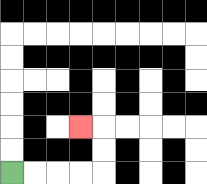{'start': '[0, 7]', 'end': '[3, 5]', 'path_directions': 'R,R,R,R,U,U,L', 'path_coordinates': '[[0, 7], [1, 7], [2, 7], [3, 7], [4, 7], [4, 6], [4, 5], [3, 5]]'}